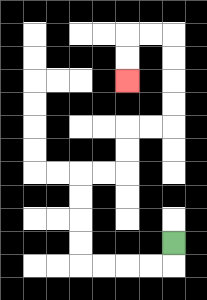{'start': '[7, 10]', 'end': '[5, 3]', 'path_directions': 'D,L,L,L,L,U,U,U,U,R,R,U,U,R,R,U,U,U,U,L,L,D,D', 'path_coordinates': '[[7, 10], [7, 11], [6, 11], [5, 11], [4, 11], [3, 11], [3, 10], [3, 9], [3, 8], [3, 7], [4, 7], [5, 7], [5, 6], [5, 5], [6, 5], [7, 5], [7, 4], [7, 3], [7, 2], [7, 1], [6, 1], [5, 1], [5, 2], [5, 3]]'}